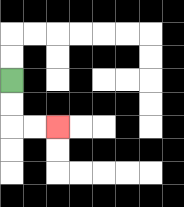{'start': '[0, 3]', 'end': '[2, 5]', 'path_directions': 'D,D,R,R', 'path_coordinates': '[[0, 3], [0, 4], [0, 5], [1, 5], [2, 5]]'}